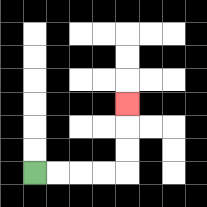{'start': '[1, 7]', 'end': '[5, 4]', 'path_directions': 'R,R,R,R,U,U,U', 'path_coordinates': '[[1, 7], [2, 7], [3, 7], [4, 7], [5, 7], [5, 6], [5, 5], [5, 4]]'}